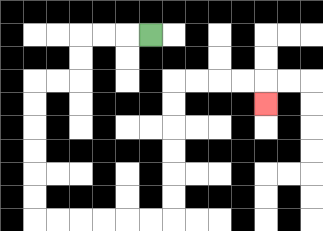{'start': '[6, 1]', 'end': '[11, 4]', 'path_directions': 'L,L,L,D,D,L,L,D,D,D,D,D,D,R,R,R,R,R,R,U,U,U,U,U,U,R,R,R,R,D', 'path_coordinates': '[[6, 1], [5, 1], [4, 1], [3, 1], [3, 2], [3, 3], [2, 3], [1, 3], [1, 4], [1, 5], [1, 6], [1, 7], [1, 8], [1, 9], [2, 9], [3, 9], [4, 9], [5, 9], [6, 9], [7, 9], [7, 8], [7, 7], [7, 6], [7, 5], [7, 4], [7, 3], [8, 3], [9, 3], [10, 3], [11, 3], [11, 4]]'}